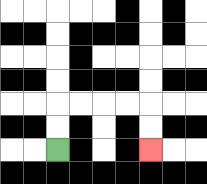{'start': '[2, 6]', 'end': '[6, 6]', 'path_directions': 'U,U,R,R,R,R,D,D', 'path_coordinates': '[[2, 6], [2, 5], [2, 4], [3, 4], [4, 4], [5, 4], [6, 4], [6, 5], [6, 6]]'}